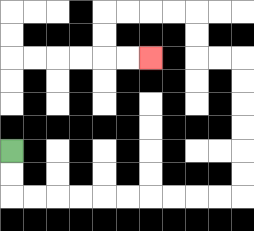{'start': '[0, 6]', 'end': '[6, 2]', 'path_directions': 'D,D,R,R,R,R,R,R,R,R,R,R,U,U,U,U,U,U,L,L,U,U,L,L,L,L,D,D,R,R', 'path_coordinates': '[[0, 6], [0, 7], [0, 8], [1, 8], [2, 8], [3, 8], [4, 8], [5, 8], [6, 8], [7, 8], [8, 8], [9, 8], [10, 8], [10, 7], [10, 6], [10, 5], [10, 4], [10, 3], [10, 2], [9, 2], [8, 2], [8, 1], [8, 0], [7, 0], [6, 0], [5, 0], [4, 0], [4, 1], [4, 2], [5, 2], [6, 2]]'}